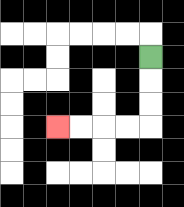{'start': '[6, 2]', 'end': '[2, 5]', 'path_directions': 'D,D,D,L,L,L,L', 'path_coordinates': '[[6, 2], [6, 3], [6, 4], [6, 5], [5, 5], [4, 5], [3, 5], [2, 5]]'}